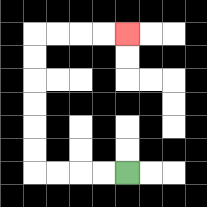{'start': '[5, 7]', 'end': '[5, 1]', 'path_directions': 'L,L,L,L,U,U,U,U,U,U,R,R,R,R', 'path_coordinates': '[[5, 7], [4, 7], [3, 7], [2, 7], [1, 7], [1, 6], [1, 5], [1, 4], [1, 3], [1, 2], [1, 1], [2, 1], [3, 1], [4, 1], [5, 1]]'}